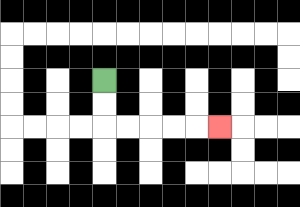{'start': '[4, 3]', 'end': '[9, 5]', 'path_directions': 'D,D,R,R,R,R,R', 'path_coordinates': '[[4, 3], [4, 4], [4, 5], [5, 5], [6, 5], [7, 5], [8, 5], [9, 5]]'}